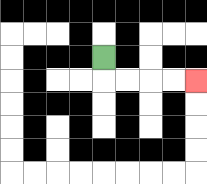{'start': '[4, 2]', 'end': '[8, 3]', 'path_directions': 'D,R,R,R,R', 'path_coordinates': '[[4, 2], [4, 3], [5, 3], [6, 3], [7, 3], [8, 3]]'}